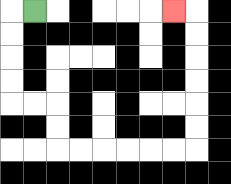{'start': '[1, 0]', 'end': '[7, 0]', 'path_directions': 'L,D,D,D,D,R,R,D,D,R,R,R,R,R,R,U,U,U,U,U,U,L', 'path_coordinates': '[[1, 0], [0, 0], [0, 1], [0, 2], [0, 3], [0, 4], [1, 4], [2, 4], [2, 5], [2, 6], [3, 6], [4, 6], [5, 6], [6, 6], [7, 6], [8, 6], [8, 5], [8, 4], [8, 3], [8, 2], [8, 1], [8, 0], [7, 0]]'}